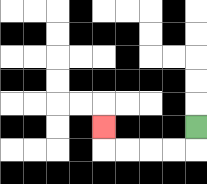{'start': '[8, 5]', 'end': '[4, 5]', 'path_directions': 'D,L,L,L,L,U', 'path_coordinates': '[[8, 5], [8, 6], [7, 6], [6, 6], [5, 6], [4, 6], [4, 5]]'}